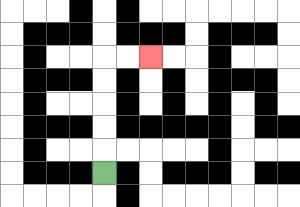{'start': '[4, 7]', 'end': '[6, 2]', 'path_directions': 'U,U,U,U,U,R,R', 'path_coordinates': '[[4, 7], [4, 6], [4, 5], [4, 4], [4, 3], [4, 2], [5, 2], [6, 2]]'}